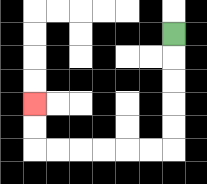{'start': '[7, 1]', 'end': '[1, 4]', 'path_directions': 'D,D,D,D,D,L,L,L,L,L,L,U,U', 'path_coordinates': '[[7, 1], [7, 2], [7, 3], [7, 4], [7, 5], [7, 6], [6, 6], [5, 6], [4, 6], [3, 6], [2, 6], [1, 6], [1, 5], [1, 4]]'}